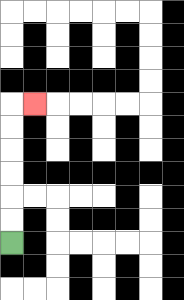{'start': '[0, 10]', 'end': '[1, 4]', 'path_directions': 'U,U,U,U,U,U,R', 'path_coordinates': '[[0, 10], [0, 9], [0, 8], [0, 7], [0, 6], [0, 5], [0, 4], [1, 4]]'}